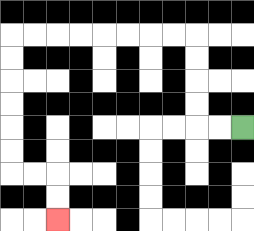{'start': '[10, 5]', 'end': '[2, 9]', 'path_directions': 'L,L,U,U,U,U,L,L,L,L,L,L,L,L,D,D,D,D,D,D,R,R,D,D', 'path_coordinates': '[[10, 5], [9, 5], [8, 5], [8, 4], [8, 3], [8, 2], [8, 1], [7, 1], [6, 1], [5, 1], [4, 1], [3, 1], [2, 1], [1, 1], [0, 1], [0, 2], [0, 3], [0, 4], [0, 5], [0, 6], [0, 7], [1, 7], [2, 7], [2, 8], [2, 9]]'}